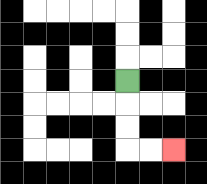{'start': '[5, 3]', 'end': '[7, 6]', 'path_directions': 'D,D,D,R,R', 'path_coordinates': '[[5, 3], [5, 4], [5, 5], [5, 6], [6, 6], [7, 6]]'}